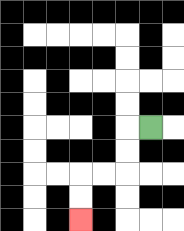{'start': '[6, 5]', 'end': '[3, 9]', 'path_directions': 'L,D,D,L,L,D,D', 'path_coordinates': '[[6, 5], [5, 5], [5, 6], [5, 7], [4, 7], [3, 7], [3, 8], [3, 9]]'}